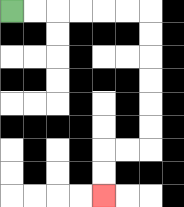{'start': '[0, 0]', 'end': '[4, 8]', 'path_directions': 'R,R,R,R,R,R,D,D,D,D,D,D,L,L,D,D', 'path_coordinates': '[[0, 0], [1, 0], [2, 0], [3, 0], [4, 0], [5, 0], [6, 0], [6, 1], [6, 2], [6, 3], [6, 4], [6, 5], [6, 6], [5, 6], [4, 6], [4, 7], [4, 8]]'}